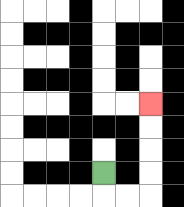{'start': '[4, 7]', 'end': '[6, 4]', 'path_directions': 'D,R,R,U,U,U,U', 'path_coordinates': '[[4, 7], [4, 8], [5, 8], [6, 8], [6, 7], [6, 6], [6, 5], [6, 4]]'}